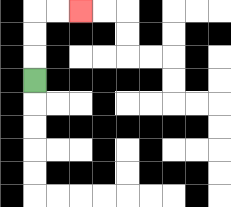{'start': '[1, 3]', 'end': '[3, 0]', 'path_directions': 'U,U,U,R,R', 'path_coordinates': '[[1, 3], [1, 2], [1, 1], [1, 0], [2, 0], [3, 0]]'}